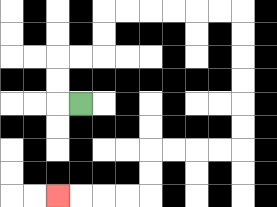{'start': '[3, 4]', 'end': '[2, 8]', 'path_directions': 'L,U,U,R,R,U,U,R,R,R,R,R,R,D,D,D,D,D,D,L,L,L,L,D,D,L,L,L,L', 'path_coordinates': '[[3, 4], [2, 4], [2, 3], [2, 2], [3, 2], [4, 2], [4, 1], [4, 0], [5, 0], [6, 0], [7, 0], [8, 0], [9, 0], [10, 0], [10, 1], [10, 2], [10, 3], [10, 4], [10, 5], [10, 6], [9, 6], [8, 6], [7, 6], [6, 6], [6, 7], [6, 8], [5, 8], [4, 8], [3, 8], [2, 8]]'}